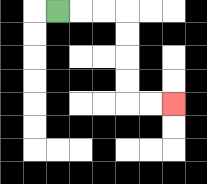{'start': '[2, 0]', 'end': '[7, 4]', 'path_directions': 'R,R,R,D,D,D,D,R,R', 'path_coordinates': '[[2, 0], [3, 0], [4, 0], [5, 0], [5, 1], [5, 2], [5, 3], [5, 4], [6, 4], [7, 4]]'}